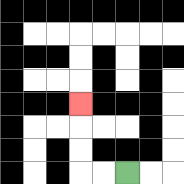{'start': '[5, 7]', 'end': '[3, 4]', 'path_directions': 'L,L,U,U,U', 'path_coordinates': '[[5, 7], [4, 7], [3, 7], [3, 6], [3, 5], [3, 4]]'}